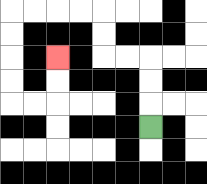{'start': '[6, 5]', 'end': '[2, 2]', 'path_directions': 'U,U,U,L,L,U,U,L,L,L,L,D,D,D,D,R,R,U,U', 'path_coordinates': '[[6, 5], [6, 4], [6, 3], [6, 2], [5, 2], [4, 2], [4, 1], [4, 0], [3, 0], [2, 0], [1, 0], [0, 0], [0, 1], [0, 2], [0, 3], [0, 4], [1, 4], [2, 4], [2, 3], [2, 2]]'}